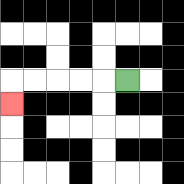{'start': '[5, 3]', 'end': '[0, 4]', 'path_directions': 'L,L,L,L,L,D', 'path_coordinates': '[[5, 3], [4, 3], [3, 3], [2, 3], [1, 3], [0, 3], [0, 4]]'}